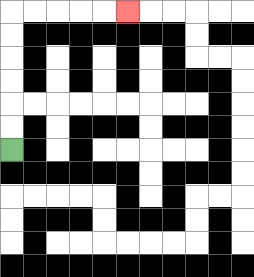{'start': '[0, 6]', 'end': '[5, 0]', 'path_directions': 'U,U,U,U,U,U,R,R,R,R,R', 'path_coordinates': '[[0, 6], [0, 5], [0, 4], [0, 3], [0, 2], [0, 1], [0, 0], [1, 0], [2, 0], [3, 0], [4, 0], [5, 0]]'}